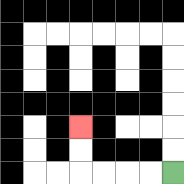{'start': '[7, 7]', 'end': '[3, 5]', 'path_directions': 'L,L,L,L,U,U', 'path_coordinates': '[[7, 7], [6, 7], [5, 7], [4, 7], [3, 7], [3, 6], [3, 5]]'}